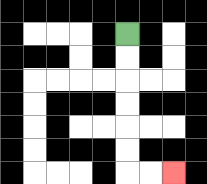{'start': '[5, 1]', 'end': '[7, 7]', 'path_directions': 'D,D,D,D,D,D,R,R', 'path_coordinates': '[[5, 1], [5, 2], [5, 3], [5, 4], [5, 5], [5, 6], [5, 7], [6, 7], [7, 7]]'}